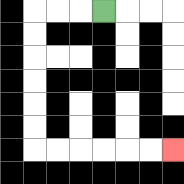{'start': '[4, 0]', 'end': '[7, 6]', 'path_directions': 'L,L,L,D,D,D,D,D,D,R,R,R,R,R,R', 'path_coordinates': '[[4, 0], [3, 0], [2, 0], [1, 0], [1, 1], [1, 2], [1, 3], [1, 4], [1, 5], [1, 6], [2, 6], [3, 6], [4, 6], [5, 6], [6, 6], [7, 6]]'}